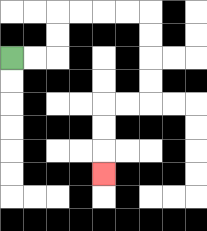{'start': '[0, 2]', 'end': '[4, 7]', 'path_directions': 'R,R,U,U,R,R,R,R,D,D,D,D,L,L,D,D,D', 'path_coordinates': '[[0, 2], [1, 2], [2, 2], [2, 1], [2, 0], [3, 0], [4, 0], [5, 0], [6, 0], [6, 1], [6, 2], [6, 3], [6, 4], [5, 4], [4, 4], [4, 5], [4, 6], [4, 7]]'}